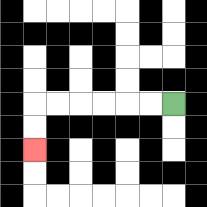{'start': '[7, 4]', 'end': '[1, 6]', 'path_directions': 'L,L,L,L,L,L,D,D', 'path_coordinates': '[[7, 4], [6, 4], [5, 4], [4, 4], [3, 4], [2, 4], [1, 4], [1, 5], [1, 6]]'}